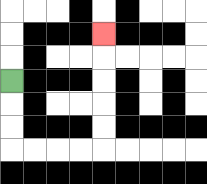{'start': '[0, 3]', 'end': '[4, 1]', 'path_directions': 'D,D,D,R,R,R,R,U,U,U,U,U', 'path_coordinates': '[[0, 3], [0, 4], [0, 5], [0, 6], [1, 6], [2, 6], [3, 6], [4, 6], [4, 5], [4, 4], [4, 3], [4, 2], [4, 1]]'}